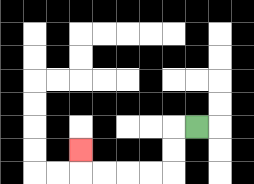{'start': '[8, 5]', 'end': '[3, 6]', 'path_directions': 'L,D,D,L,L,L,L,U', 'path_coordinates': '[[8, 5], [7, 5], [7, 6], [7, 7], [6, 7], [5, 7], [4, 7], [3, 7], [3, 6]]'}